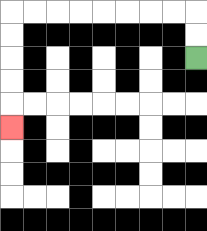{'start': '[8, 2]', 'end': '[0, 5]', 'path_directions': 'U,U,L,L,L,L,L,L,L,L,D,D,D,D,D', 'path_coordinates': '[[8, 2], [8, 1], [8, 0], [7, 0], [6, 0], [5, 0], [4, 0], [3, 0], [2, 0], [1, 0], [0, 0], [0, 1], [0, 2], [0, 3], [0, 4], [0, 5]]'}